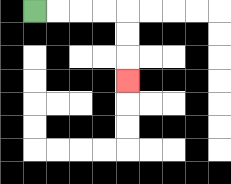{'start': '[1, 0]', 'end': '[5, 3]', 'path_directions': 'R,R,R,R,D,D,D', 'path_coordinates': '[[1, 0], [2, 0], [3, 0], [4, 0], [5, 0], [5, 1], [5, 2], [5, 3]]'}